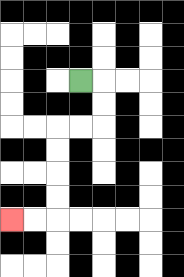{'start': '[3, 3]', 'end': '[0, 9]', 'path_directions': 'R,D,D,L,L,D,D,D,D,L,L', 'path_coordinates': '[[3, 3], [4, 3], [4, 4], [4, 5], [3, 5], [2, 5], [2, 6], [2, 7], [2, 8], [2, 9], [1, 9], [0, 9]]'}